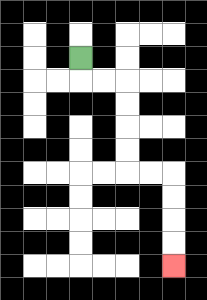{'start': '[3, 2]', 'end': '[7, 11]', 'path_directions': 'D,R,R,D,D,D,D,R,R,D,D,D,D', 'path_coordinates': '[[3, 2], [3, 3], [4, 3], [5, 3], [5, 4], [5, 5], [5, 6], [5, 7], [6, 7], [7, 7], [7, 8], [7, 9], [7, 10], [7, 11]]'}